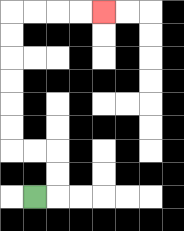{'start': '[1, 8]', 'end': '[4, 0]', 'path_directions': 'R,U,U,L,L,U,U,U,U,U,U,R,R,R,R', 'path_coordinates': '[[1, 8], [2, 8], [2, 7], [2, 6], [1, 6], [0, 6], [0, 5], [0, 4], [0, 3], [0, 2], [0, 1], [0, 0], [1, 0], [2, 0], [3, 0], [4, 0]]'}